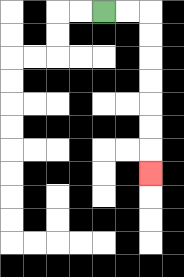{'start': '[4, 0]', 'end': '[6, 7]', 'path_directions': 'R,R,D,D,D,D,D,D,D', 'path_coordinates': '[[4, 0], [5, 0], [6, 0], [6, 1], [6, 2], [6, 3], [6, 4], [6, 5], [6, 6], [6, 7]]'}